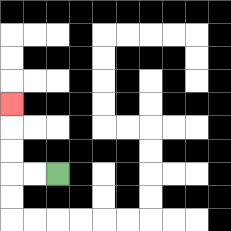{'start': '[2, 7]', 'end': '[0, 4]', 'path_directions': 'L,L,U,U,U', 'path_coordinates': '[[2, 7], [1, 7], [0, 7], [0, 6], [0, 5], [0, 4]]'}